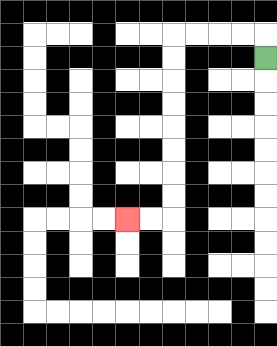{'start': '[11, 2]', 'end': '[5, 9]', 'path_directions': 'U,L,L,L,L,D,D,D,D,D,D,D,D,L,L', 'path_coordinates': '[[11, 2], [11, 1], [10, 1], [9, 1], [8, 1], [7, 1], [7, 2], [7, 3], [7, 4], [7, 5], [7, 6], [7, 7], [7, 8], [7, 9], [6, 9], [5, 9]]'}